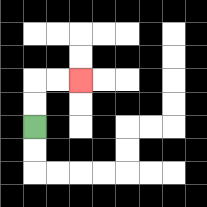{'start': '[1, 5]', 'end': '[3, 3]', 'path_directions': 'U,U,R,R', 'path_coordinates': '[[1, 5], [1, 4], [1, 3], [2, 3], [3, 3]]'}